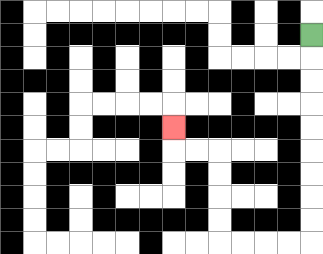{'start': '[13, 1]', 'end': '[7, 5]', 'path_directions': 'D,D,D,D,D,D,D,D,D,L,L,L,L,U,U,U,U,L,L,U', 'path_coordinates': '[[13, 1], [13, 2], [13, 3], [13, 4], [13, 5], [13, 6], [13, 7], [13, 8], [13, 9], [13, 10], [12, 10], [11, 10], [10, 10], [9, 10], [9, 9], [9, 8], [9, 7], [9, 6], [8, 6], [7, 6], [7, 5]]'}